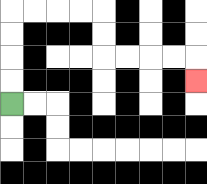{'start': '[0, 4]', 'end': '[8, 3]', 'path_directions': 'U,U,U,U,R,R,R,R,D,D,R,R,R,R,D', 'path_coordinates': '[[0, 4], [0, 3], [0, 2], [0, 1], [0, 0], [1, 0], [2, 0], [3, 0], [4, 0], [4, 1], [4, 2], [5, 2], [6, 2], [7, 2], [8, 2], [8, 3]]'}